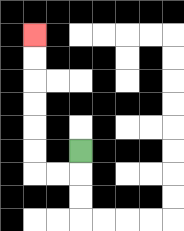{'start': '[3, 6]', 'end': '[1, 1]', 'path_directions': 'D,L,L,U,U,U,U,U,U', 'path_coordinates': '[[3, 6], [3, 7], [2, 7], [1, 7], [1, 6], [1, 5], [1, 4], [1, 3], [1, 2], [1, 1]]'}